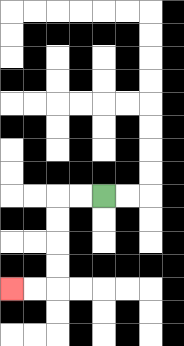{'start': '[4, 8]', 'end': '[0, 12]', 'path_directions': 'L,L,D,D,D,D,L,L', 'path_coordinates': '[[4, 8], [3, 8], [2, 8], [2, 9], [2, 10], [2, 11], [2, 12], [1, 12], [0, 12]]'}